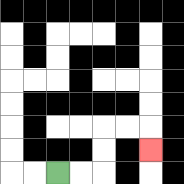{'start': '[2, 7]', 'end': '[6, 6]', 'path_directions': 'R,R,U,U,R,R,D', 'path_coordinates': '[[2, 7], [3, 7], [4, 7], [4, 6], [4, 5], [5, 5], [6, 5], [6, 6]]'}